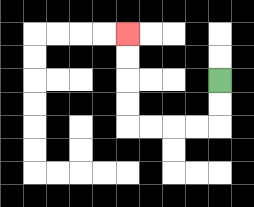{'start': '[9, 3]', 'end': '[5, 1]', 'path_directions': 'D,D,L,L,L,L,U,U,U,U', 'path_coordinates': '[[9, 3], [9, 4], [9, 5], [8, 5], [7, 5], [6, 5], [5, 5], [5, 4], [5, 3], [5, 2], [5, 1]]'}